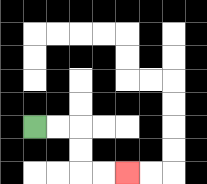{'start': '[1, 5]', 'end': '[5, 7]', 'path_directions': 'R,R,D,D,R,R', 'path_coordinates': '[[1, 5], [2, 5], [3, 5], [3, 6], [3, 7], [4, 7], [5, 7]]'}